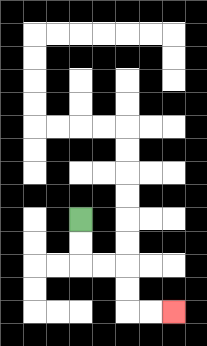{'start': '[3, 9]', 'end': '[7, 13]', 'path_directions': 'D,D,R,R,D,D,R,R', 'path_coordinates': '[[3, 9], [3, 10], [3, 11], [4, 11], [5, 11], [5, 12], [5, 13], [6, 13], [7, 13]]'}